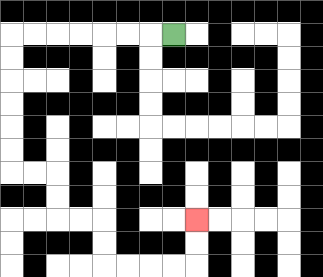{'start': '[7, 1]', 'end': '[8, 9]', 'path_directions': 'L,L,L,L,L,L,L,D,D,D,D,D,D,R,R,D,D,R,R,D,D,R,R,R,R,U,U', 'path_coordinates': '[[7, 1], [6, 1], [5, 1], [4, 1], [3, 1], [2, 1], [1, 1], [0, 1], [0, 2], [0, 3], [0, 4], [0, 5], [0, 6], [0, 7], [1, 7], [2, 7], [2, 8], [2, 9], [3, 9], [4, 9], [4, 10], [4, 11], [5, 11], [6, 11], [7, 11], [8, 11], [8, 10], [8, 9]]'}